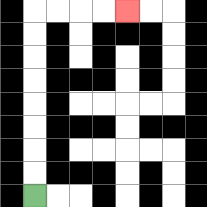{'start': '[1, 8]', 'end': '[5, 0]', 'path_directions': 'U,U,U,U,U,U,U,U,R,R,R,R', 'path_coordinates': '[[1, 8], [1, 7], [1, 6], [1, 5], [1, 4], [1, 3], [1, 2], [1, 1], [1, 0], [2, 0], [3, 0], [4, 0], [5, 0]]'}